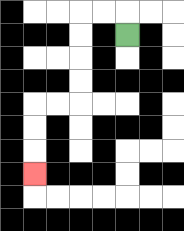{'start': '[5, 1]', 'end': '[1, 7]', 'path_directions': 'U,L,L,D,D,D,D,L,L,D,D,D', 'path_coordinates': '[[5, 1], [5, 0], [4, 0], [3, 0], [3, 1], [3, 2], [3, 3], [3, 4], [2, 4], [1, 4], [1, 5], [1, 6], [1, 7]]'}